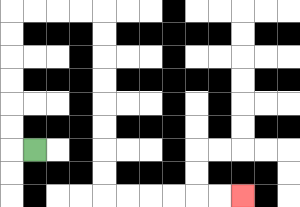{'start': '[1, 6]', 'end': '[10, 8]', 'path_directions': 'L,U,U,U,U,U,U,R,R,R,R,D,D,D,D,D,D,D,D,R,R,R,R,R,R', 'path_coordinates': '[[1, 6], [0, 6], [0, 5], [0, 4], [0, 3], [0, 2], [0, 1], [0, 0], [1, 0], [2, 0], [3, 0], [4, 0], [4, 1], [4, 2], [4, 3], [4, 4], [4, 5], [4, 6], [4, 7], [4, 8], [5, 8], [6, 8], [7, 8], [8, 8], [9, 8], [10, 8]]'}